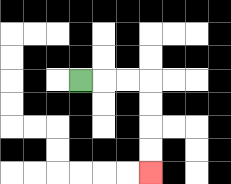{'start': '[3, 3]', 'end': '[6, 7]', 'path_directions': 'R,R,R,D,D,D,D', 'path_coordinates': '[[3, 3], [4, 3], [5, 3], [6, 3], [6, 4], [6, 5], [6, 6], [6, 7]]'}